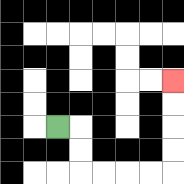{'start': '[2, 5]', 'end': '[7, 3]', 'path_directions': 'R,D,D,R,R,R,R,U,U,U,U', 'path_coordinates': '[[2, 5], [3, 5], [3, 6], [3, 7], [4, 7], [5, 7], [6, 7], [7, 7], [7, 6], [7, 5], [7, 4], [7, 3]]'}